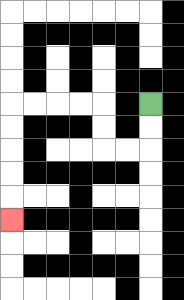{'start': '[6, 4]', 'end': '[0, 9]', 'path_directions': 'D,D,L,L,U,U,L,L,L,L,D,D,D,D,D', 'path_coordinates': '[[6, 4], [6, 5], [6, 6], [5, 6], [4, 6], [4, 5], [4, 4], [3, 4], [2, 4], [1, 4], [0, 4], [0, 5], [0, 6], [0, 7], [0, 8], [0, 9]]'}